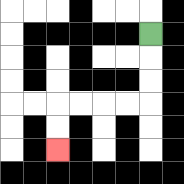{'start': '[6, 1]', 'end': '[2, 6]', 'path_directions': 'D,D,D,L,L,L,L,D,D', 'path_coordinates': '[[6, 1], [6, 2], [6, 3], [6, 4], [5, 4], [4, 4], [3, 4], [2, 4], [2, 5], [2, 6]]'}